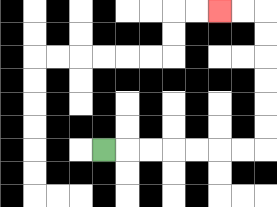{'start': '[4, 6]', 'end': '[9, 0]', 'path_directions': 'R,R,R,R,R,R,R,U,U,U,U,U,U,L,L', 'path_coordinates': '[[4, 6], [5, 6], [6, 6], [7, 6], [8, 6], [9, 6], [10, 6], [11, 6], [11, 5], [11, 4], [11, 3], [11, 2], [11, 1], [11, 0], [10, 0], [9, 0]]'}